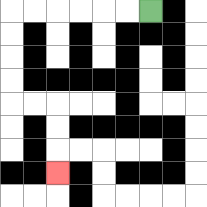{'start': '[6, 0]', 'end': '[2, 7]', 'path_directions': 'L,L,L,L,L,L,D,D,D,D,R,R,D,D,D', 'path_coordinates': '[[6, 0], [5, 0], [4, 0], [3, 0], [2, 0], [1, 0], [0, 0], [0, 1], [0, 2], [0, 3], [0, 4], [1, 4], [2, 4], [2, 5], [2, 6], [2, 7]]'}